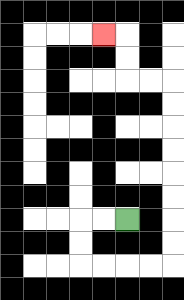{'start': '[5, 9]', 'end': '[4, 1]', 'path_directions': 'L,L,D,D,R,R,R,R,U,U,U,U,U,U,U,U,L,L,U,U,L', 'path_coordinates': '[[5, 9], [4, 9], [3, 9], [3, 10], [3, 11], [4, 11], [5, 11], [6, 11], [7, 11], [7, 10], [7, 9], [7, 8], [7, 7], [7, 6], [7, 5], [7, 4], [7, 3], [6, 3], [5, 3], [5, 2], [5, 1], [4, 1]]'}